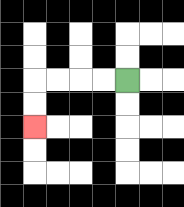{'start': '[5, 3]', 'end': '[1, 5]', 'path_directions': 'L,L,L,L,D,D', 'path_coordinates': '[[5, 3], [4, 3], [3, 3], [2, 3], [1, 3], [1, 4], [1, 5]]'}